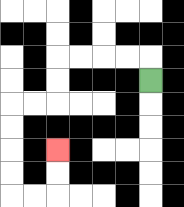{'start': '[6, 3]', 'end': '[2, 6]', 'path_directions': 'U,L,L,L,L,D,D,L,L,D,D,D,D,R,R,U,U', 'path_coordinates': '[[6, 3], [6, 2], [5, 2], [4, 2], [3, 2], [2, 2], [2, 3], [2, 4], [1, 4], [0, 4], [0, 5], [0, 6], [0, 7], [0, 8], [1, 8], [2, 8], [2, 7], [2, 6]]'}